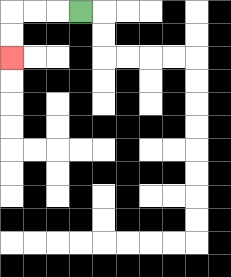{'start': '[3, 0]', 'end': '[0, 2]', 'path_directions': 'L,L,L,D,D', 'path_coordinates': '[[3, 0], [2, 0], [1, 0], [0, 0], [0, 1], [0, 2]]'}